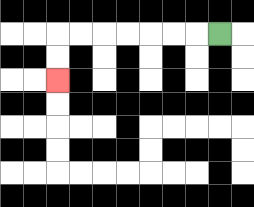{'start': '[9, 1]', 'end': '[2, 3]', 'path_directions': 'L,L,L,L,L,L,L,D,D', 'path_coordinates': '[[9, 1], [8, 1], [7, 1], [6, 1], [5, 1], [4, 1], [3, 1], [2, 1], [2, 2], [2, 3]]'}